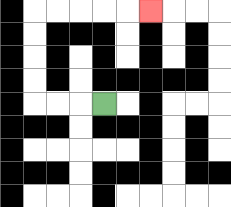{'start': '[4, 4]', 'end': '[6, 0]', 'path_directions': 'L,L,L,U,U,U,U,R,R,R,R,R', 'path_coordinates': '[[4, 4], [3, 4], [2, 4], [1, 4], [1, 3], [1, 2], [1, 1], [1, 0], [2, 0], [3, 0], [4, 0], [5, 0], [6, 0]]'}